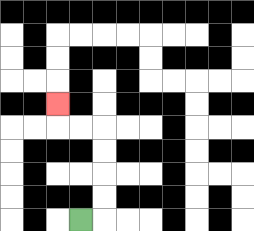{'start': '[3, 9]', 'end': '[2, 4]', 'path_directions': 'R,U,U,U,U,L,L,U', 'path_coordinates': '[[3, 9], [4, 9], [4, 8], [4, 7], [4, 6], [4, 5], [3, 5], [2, 5], [2, 4]]'}